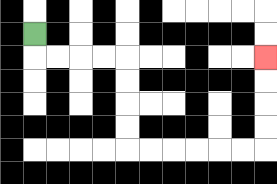{'start': '[1, 1]', 'end': '[11, 2]', 'path_directions': 'D,R,R,R,R,D,D,D,D,R,R,R,R,R,R,U,U,U,U', 'path_coordinates': '[[1, 1], [1, 2], [2, 2], [3, 2], [4, 2], [5, 2], [5, 3], [5, 4], [5, 5], [5, 6], [6, 6], [7, 6], [8, 6], [9, 6], [10, 6], [11, 6], [11, 5], [11, 4], [11, 3], [11, 2]]'}